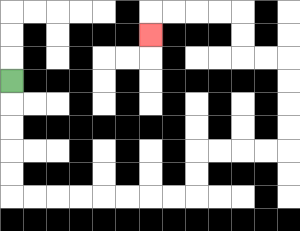{'start': '[0, 3]', 'end': '[6, 1]', 'path_directions': 'D,D,D,D,D,R,R,R,R,R,R,R,R,U,U,R,R,R,R,U,U,U,U,L,L,U,U,L,L,L,L,D', 'path_coordinates': '[[0, 3], [0, 4], [0, 5], [0, 6], [0, 7], [0, 8], [1, 8], [2, 8], [3, 8], [4, 8], [5, 8], [6, 8], [7, 8], [8, 8], [8, 7], [8, 6], [9, 6], [10, 6], [11, 6], [12, 6], [12, 5], [12, 4], [12, 3], [12, 2], [11, 2], [10, 2], [10, 1], [10, 0], [9, 0], [8, 0], [7, 0], [6, 0], [6, 1]]'}